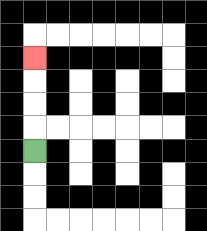{'start': '[1, 6]', 'end': '[1, 2]', 'path_directions': 'U,U,U,U', 'path_coordinates': '[[1, 6], [1, 5], [1, 4], [1, 3], [1, 2]]'}